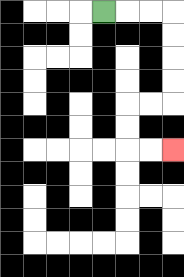{'start': '[4, 0]', 'end': '[7, 6]', 'path_directions': 'R,R,R,D,D,D,D,L,L,D,D,R,R', 'path_coordinates': '[[4, 0], [5, 0], [6, 0], [7, 0], [7, 1], [7, 2], [7, 3], [7, 4], [6, 4], [5, 4], [5, 5], [5, 6], [6, 6], [7, 6]]'}